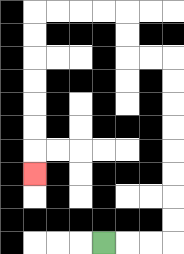{'start': '[4, 10]', 'end': '[1, 7]', 'path_directions': 'R,R,R,U,U,U,U,U,U,U,U,L,L,U,U,L,L,L,L,D,D,D,D,D,D,D', 'path_coordinates': '[[4, 10], [5, 10], [6, 10], [7, 10], [7, 9], [7, 8], [7, 7], [7, 6], [7, 5], [7, 4], [7, 3], [7, 2], [6, 2], [5, 2], [5, 1], [5, 0], [4, 0], [3, 0], [2, 0], [1, 0], [1, 1], [1, 2], [1, 3], [1, 4], [1, 5], [1, 6], [1, 7]]'}